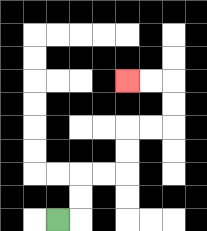{'start': '[2, 9]', 'end': '[5, 3]', 'path_directions': 'R,U,U,R,R,U,U,R,R,U,U,L,L', 'path_coordinates': '[[2, 9], [3, 9], [3, 8], [3, 7], [4, 7], [5, 7], [5, 6], [5, 5], [6, 5], [7, 5], [7, 4], [7, 3], [6, 3], [5, 3]]'}